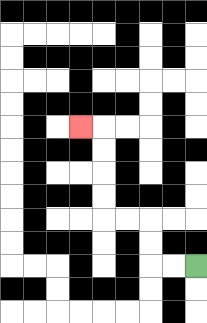{'start': '[8, 11]', 'end': '[3, 5]', 'path_directions': 'L,L,U,U,L,L,U,U,U,U,L', 'path_coordinates': '[[8, 11], [7, 11], [6, 11], [6, 10], [6, 9], [5, 9], [4, 9], [4, 8], [4, 7], [4, 6], [4, 5], [3, 5]]'}